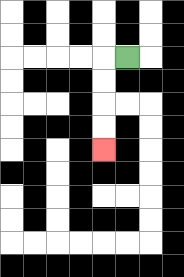{'start': '[5, 2]', 'end': '[4, 6]', 'path_directions': 'L,D,D,D,D', 'path_coordinates': '[[5, 2], [4, 2], [4, 3], [4, 4], [4, 5], [4, 6]]'}